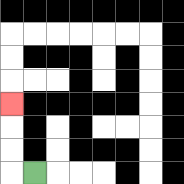{'start': '[1, 7]', 'end': '[0, 4]', 'path_directions': 'L,U,U,U', 'path_coordinates': '[[1, 7], [0, 7], [0, 6], [0, 5], [0, 4]]'}